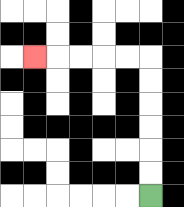{'start': '[6, 8]', 'end': '[1, 2]', 'path_directions': 'U,U,U,U,U,U,L,L,L,L,L', 'path_coordinates': '[[6, 8], [6, 7], [6, 6], [6, 5], [6, 4], [6, 3], [6, 2], [5, 2], [4, 2], [3, 2], [2, 2], [1, 2]]'}